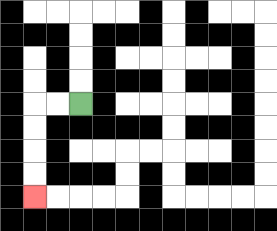{'start': '[3, 4]', 'end': '[1, 8]', 'path_directions': 'L,L,D,D,D,D', 'path_coordinates': '[[3, 4], [2, 4], [1, 4], [1, 5], [1, 6], [1, 7], [1, 8]]'}